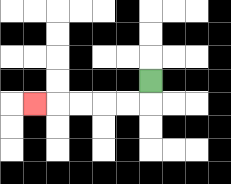{'start': '[6, 3]', 'end': '[1, 4]', 'path_directions': 'D,L,L,L,L,L', 'path_coordinates': '[[6, 3], [6, 4], [5, 4], [4, 4], [3, 4], [2, 4], [1, 4]]'}